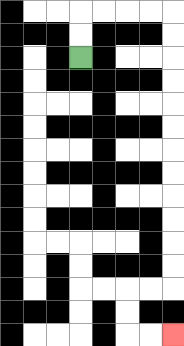{'start': '[3, 2]', 'end': '[7, 14]', 'path_directions': 'U,U,R,R,R,R,D,D,D,D,D,D,D,D,D,D,D,D,L,L,D,D,R,R', 'path_coordinates': '[[3, 2], [3, 1], [3, 0], [4, 0], [5, 0], [6, 0], [7, 0], [7, 1], [7, 2], [7, 3], [7, 4], [7, 5], [7, 6], [7, 7], [7, 8], [7, 9], [7, 10], [7, 11], [7, 12], [6, 12], [5, 12], [5, 13], [5, 14], [6, 14], [7, 14]]'}